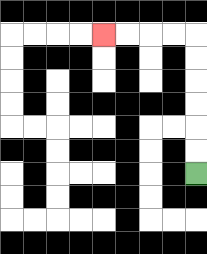{'start': '[8, 7]', 'end': '[4, 1]', 'path_directions': 'U,U,U,U,U,U,L,L,L,L', 'path_coordinates': '[[8, 7], [8, 6], [8, 5], [8, 4], [8, 3], [8, 2], [8, 1], [7, 1], [6, 1], [5, 1], [4, 1]]'}